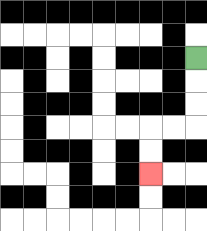{'start': '[8, 2]', 'end': '[6, 7]', 'path_directions': 'D,D,D,L,L,D,D', 'path_coordinates': '[[8, 2], [8, 3], [8, 4], [8, 5], [7, 5], [6, 5], [6, 6], [6, 7]]'}